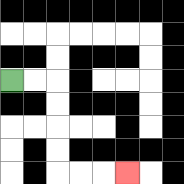{'start': '[0, 3]', 'end': '[5, 7]', 'path_directions': 'R,R,D,D,D,D,R,R,R', 'path_coordinates': '[[0, 3], [1, 3], [2, 3], [2, 4], [2, 5], [2, 6], [2, 7], [3, 7], [4, 7], [5, 7]]'}